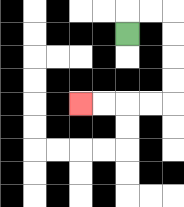{'start': '[5, 1]', 'end': '[3, 4]', 'path_directions': 'U,R,R,D,D,D,D,L,L,L,L', 'path_coordinates': '[[5, 1], [5, 0], [6, 0], [7, 0], [7, 1], [7, 2], [7, 3], [7, 4], [6, 4], [5, 4], [4, 4], [3, 4]]'}